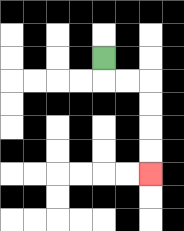{'start': '[4, 2]', 'end': '[6, 7]', 'path_directions': 'D,R,R,D,D,D,D', 'path_coordinates': '[[4, 2], [4, 3], [5, 3], [6, 3], [6, 4], [6, 5], [6, 6], [6, 7]]'}